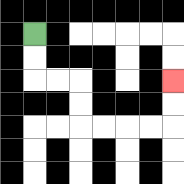{'start': '[1, 1]', 'end': '[7, 3]', 'path_directions': 'D,D,R,R,D,D,R,R,R,R,U,U', 'path_coordinates': '[[1, 1], [1, 2], [1, 3], [2, 3], [3, 3], [3, 4], [3, 5], [4, 5], [5, 5], [6, 5], [7, 5], [7, 4], [7, 3]]'}